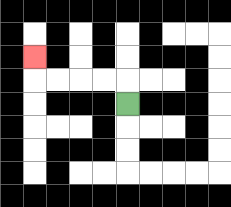{'start': '[5, 4]', 'end': '[1, 2]', 'path_directions': 'U,L,L,L,L,U', 'path_coordinates': '[[5, 4], [5, 3], [4, 3], [3, 3], [2, 3], [1, 3], [1, 2]]'}